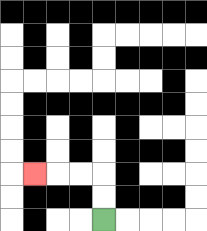{'start': '[4, 9]', 'end': '[1, 7]', 'path_directions': 'U,U,L,L,L', 'path_coordinates': '[[4, 9], [4, 8], [4, 7], [3, 7], [2, 7], [1, 7]]'}